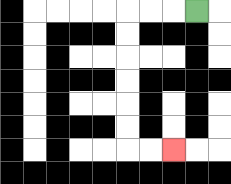{'start': '[8, 0]', 'end': '[7, 6]', 'path_directions': 'L,L,L,D,D,D,D,D,D,R,R', 'path_coordinates': '[[8, 0], [7, 0], [6, 0], [5, 0], [5, 1], [5, 2], [5, 3], [5, 4], [5, 5], [5, 6], [6, 6], [7, 6]]'}